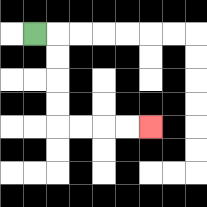{'start': '[1, 1]', 'end': '[6, 5]', 'path_directions': 'R,D,D,D,D,R,R,R,R', 'path_coordinates': '[[1, 1], [2, 1], [2, 2], [2, 3], [2, 4], [2, 5], [3, 5], [4, 5], [5, 5], [6, 5]]'}